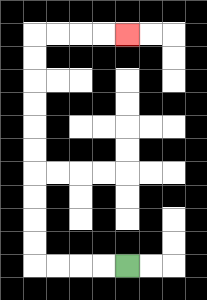{'start': '[5, 11]', 'end': '[5, 1]', 'path_directions': 'L,L,L,L,U,U,U,U,U,U,U,U,U,U,R,R,R,R', 'path_coordinates': '[[5, 11], [4, 11], [3, 11], [2, 11], [1, 11], [1, 10], [1, 9], [1, 8], [1, 7], [1, 6], [1, 5], [1, 4], [1, 3], [1, 2], [1, 1], [2, 1], [3, 1], [4, 1], [5, 1]]'}